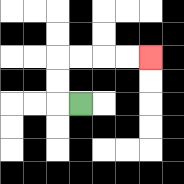{'start': '[3, 4]', 'end': '[6, 2]', 'path_directions': 'L,U,U,R,R,R,R', 'path_coordinates': '[[3, 4], [2, 4], [2, 3], [2, 2], [3, 2], [4, 2], [5, 2], [6, 2]]'}